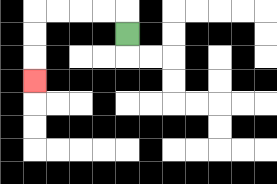{'start': '[5, 1]', 'end': '[1, 3]', 'path_directions': 'U,L,L,L,L,D,D,D', 'path_coordinates': '[[5, 1], [5, 0], [4, 0], [3, 0], [2, 0], [1, 0], [1, 1], [1, 2], [1, 3]]'}